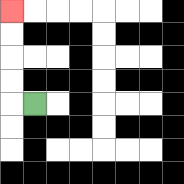{'start': '[1, 4]', 'end': '[0, 0]', 'path_directions': 'L,U,U,U,U', 'path_coordinates': '[[1, 4], [0, 4], [0, 3], [0, 2], [0, 1], [0, 0]]'}